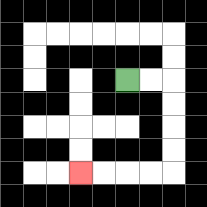{'start': '[5, 3]', 'end': '[3, 7]', 'path_directions': 'R,R,D,D,D,D,L,L,L,L', 'path_coordinates': '[[5, 3], [6, 3], [7, 3], [7, 4], [7, 5], [7, 6], [7, 7], [6, 7], [5, 7], [4, 7], [3, 7]]'}